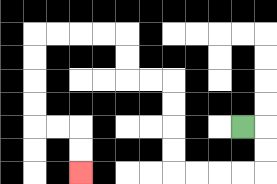{'start': '[10, 5]', 'end': '[3, 7]', 'path_directions': 'R,D,D,L,L,L,L,U,U,U,U,L,L,U,U,L,L,L,L,D,D,D,D,R,R,D,D', 'path_coordinates': '[[10, 5], [11, 5], [11, 6], [11, 7], [10, 7], [9, 7], [8, 7], [7, 7], [7, 6], [7, 5], [7, 4], [7, 3], [6, 3], [5, 3], [5, 2], [5, 1], [4, 1], [3, 1], [2, 1], [1, 1], [1, 2], [1, 3], [1, 4], [1, 5], [2, 5], [3, 5], [3, 6], [3, 7]]'}